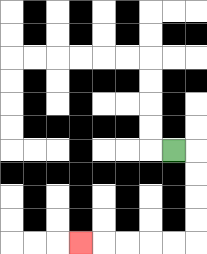{'start': '[7, 6]', 'end': '[3, 10]', 'path_directions': 'R,D,D,D,D,L,L,L,L,L', 'path_coordinates': '[[7, 6], [8, 6], [8, 7], [8, 8], [8, 9], [8, 10], [7, 10], [6, 10], [5, 10], [4, 10], [3, 10]]'}